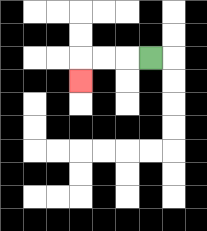{'start': '[6, 2]', 'end': '[3, 3]', 'path_directions': 'L,L,L,D', 'path_coordinates': '[[6, 2], [5, 2], [4, 2], [3, 2], [3, 3]]'}